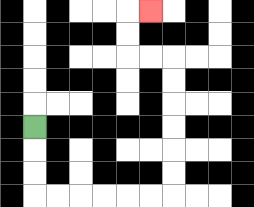{'start': '[1, 5]', 'end': '[6, 0]', 'path_directions': 'D,D,D,R,R,R,R,R,R,U,U,U,U,U,U,L,L,U,U,R', 'path_coordinates': '[[1, 5], [1, 6], [1, 7], [1, 8], [2, 8], [3, 8], [4, 8], [5, 8], [6, 8], [7, 8], [7, 7], [7, 6], [7, 5], [7, 4], [7, 3], [7, 2], [6, 2], [5, 2], [5, 1], [5, 0], [6, 0]]'}